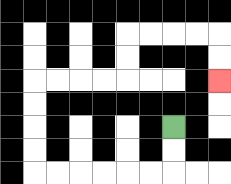{'start': '[7, 5]', 'end': '[9, 3]', 'path_directions': 'D,D,L,L,L,L,L,L,U,U,U,U,R,R,R,R,U,U,R,R,R,R,D,D', 'path_coordinates': '[[7, 5], [7, 6], [7, 7], [6, 7], [5, 7], [4, 7], [3, 7], [2, 7], [1, 7], [1, 6], [1, 5], [1, 4], [1, 3], [2, 3], [3, 3], [4, 3], [5, 3], [5, 2], [5, 1], [6, 1], [7, 1], [8, 1], [9, 1], [9, 2], [9, 3]]'}